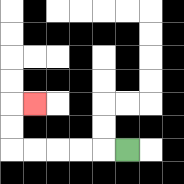{'start': '[5, 6]', 'end': '[1, 4]', 'path_directions': 'L,L,L,L,L,U,U,R', 'path_coordinates': '[[5, 6], [4, 6], [3, 6], [2, 6], [1, 6], [0, 6], [0, 5], [0, 4], [1, 4]]'}